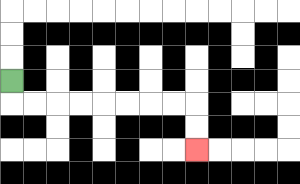{'start': '[0, 3]', 'end': '[8, 6]', 'path_directions': 'D,R,R,R,R,R,R,R,R,D,D', 'path_coordinates': '[[0, 3], [0, 4], [1, 4], [2, 4], [3, 4], [4, 4], [5, 4], [6, 4], [7, 4], [8, 4], [8, 5], [8, 6]]'}